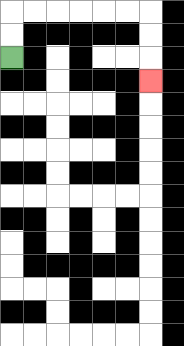{'start': '[0, 2]', 'end': '[6, 3]', 'path_directions': 'U,U,R,R,R,R,R,R,D,D,D', 'path_coordinates': '[[0, 2], [0, 1], [0, 0], [1, 0], [2, 0], [3, 0], [4, 0], [5, 0], [6, 0], [6, 1], [6, 2], [6, 3]]'}